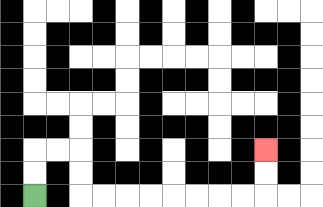{'start': '[1, 8]', 'end': '[11, 6]', 'path_directions': 'U,U,R,R,D,D,R,R,R,R,R,R,R,R,U,U', 'path_coordinates': '[[1, 8], [1, 7], [1, 6], [2, 6], [3, 6], [3, 7], [3, 8], [4, 8], [5, 8], [6, 8], [7, 8], [8, 8], [9, 8], [10, 8], [11, 8], [11, 7], [11, 6]]'}